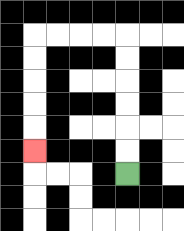{'start': '[5, 7]', 'end': '[1, 6]', 'path_directions': 'U,U,U,U,U,U,L,L,L,L,D,D,D,D,D', 'path_coordinates': '[[5, 7], [5, 6], [5, 5], [5, 4], [5, 3], [5, 2], [5, 1], [4, 1], [3, 1], [2, 1], [1, 1], [1, 2], [1, 3], [1, 4], [1, 5], [1, 6]]'}